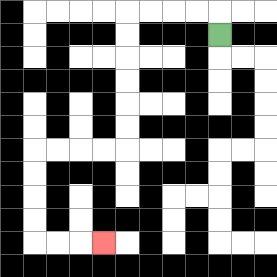{'start': '[9, 1]', 'end': '[4, 10]', 'path_directions': 'U,L,L,L,L,D,D,D,D,D,D,L,L,L,L,D,D,D,D,R,R,R', 'path_coordinates': '[[9, 1], [9, 0], [8, 0], [7, 0], [6, 0], [5, 0], [5, 1], [5, 2], [5, 3], [5, 4], [5, 5], [5, 6], [4, 6], [3, 6], [2, 6], [1, 6], [1, 7], [1, 8], [1, 9], [1, 10], [2, 10], [3, 10], [4, 10]]'}